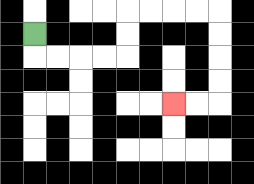{'start': '[1, 1]', 'end': '[7, 4]', 'path_directions': 'D,R,R,R,R,U,U,R,R,R,R,D,D,D,D,L,L', 'path_coordinates': '[[1, 1], [1, 2], [2, 2], [3, 2], [4, 2], [5, 2], [5, 1], [5, 0], [6, 0], [7, 0], [8, 0], [9, 0], [9, 1], [9, 2], [9, 3], [9, 4], [8, 4], [7, 4]]'}